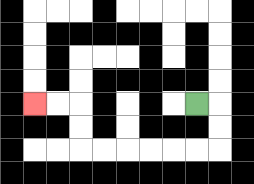{'start': '[8, 4]', 'end': '[1, 4]', 'path_directions': 'R,D,D,L,L,L,L,L,L,U,U,L,L', 'path_coordinates': '[[8, 4], [9, 4], [9, 5], [9, 6], [8, 6], [7, 6], [6, 6], [5, 6], [4, 6], [3, 6], [3, 5], [3, 4], [2, 4], [1, 4]]'}